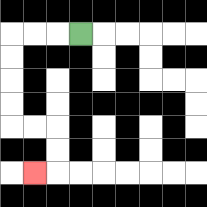{'start': '[3, 1]', 'end': '[1, 7]', 'path_directions': 'L,L,L,D,D,D,D,R,R,D,D,L', 'path_coordinates': '[[3, 1], [2, 1], [1, 1], [0, 1], [0, 2], [0, 3], [0, 4], [0, 5], [1, 5], [2, 5], [2, 6], [2, 7], [1, 7]]'}